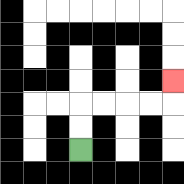{'start': '[3, 6]', 'end': '[7, 3]', 'path_directions': 'U,U,R,R,R,R,U', 'path_coordinates': '[[3, 6], [3, 5], [3, 4], [4, 4], [5, 4], [6, 4], [7, 4], [7, 3]]'}